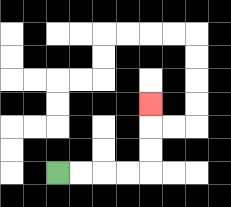{'start': '[2, 7]', 'end': '[6, 4]', 'path_directions': 'R,R,R,R,U,U,U', 'path_coordinates': '[[2, 7], [3, 7], [4, 7], [5, 7], [6, 7], [6, 6], [6, 5], [6, 4]]'}